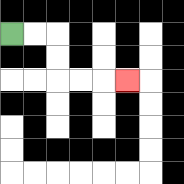{'start': '[0, 1]', 'end': '[5, 3]', 'path_directions': 'R,R,D,D,R,R,R', 'path_coordinates': '[[0, 1], [1, 1], [2, 1], [2, 2], [2, 3], [3, 3], [4, 3], [5, 3]]'}